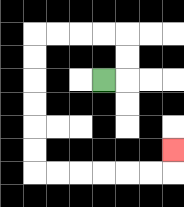{'start': '[4, 3]', 'end': '[7, 6]', 'path_directions': 'R,U,U,L,L,L,L,D,D,D,D,D,D,R,R,R,R,R,R,U', 'path_coordinates': '[[4, 3], [5, 3], [5, 2], [5, 1], [4, 1], [3, 1], [2, 1], [1, 1], [1, 2], [1, 3], [1, 4], [1, 5], [1, 6], [1, 7], [2, 7], [3, 7], [4, 7], [5, 7], [6, 7], [7, 7], [7, 6]]'}